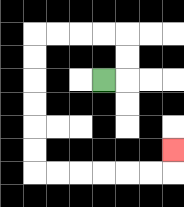{'start': '[4, 3]', 'end': '[7, 6]', 'path_directions': 'R,U,U,L,L,L,L,D,D,D,D,D,D,R,R,R,R,R,R,U', 'path_coordinates': '[[4, 3], [5, 3], [5, 2], [5, 1], [4, 1], [3, 1], [2, 1], [1, 1], [1, 2], [1, 3], [1, 4], [1, 5], [1, 6], [1, 7], [2, 7], [3, 7], [4, 7], [5, 7], [6, 7], [7, 7], [7, 6]]'}